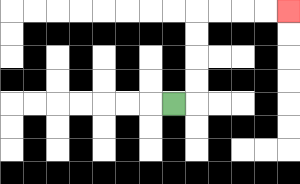{'start': '[7, 4]', 'end': '[12, 0]', 'path_directions': 'R,U,U,U,U,R,R,R,R', 'path_coordinates': '[[7, 4], [8, 4], [8, 3], [8, 2], [8, 1], [8, 0], [9, 0], [10, 0], [11, 0], [12, 0]]'}